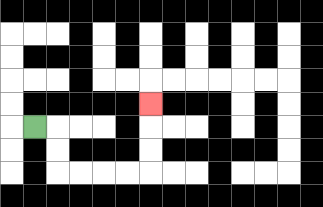{'start': '[1, 5]', 'end': '[6, 4]', 'path_directions': 'R,D,D,R,R,R,R,U,U,U', 'path_coordinates': '[[1, 5], [2, 5], [2, 6], [2, 7], [3, 7], [4, 7], [5, 7], [6, 7], [6, 6], [6, 5], [6, 4]]'}